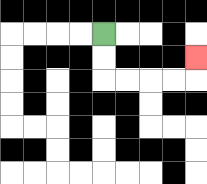{'start': '[4, 1]', 'end': '[8, 2]', 'path_directions': 'D,D,R,R,R,R,U', 'path_coordinates': '[[4, 1], [4, 2], [4, 3], [5, 3], [6, 3], [7, 3], [8, 3], [8, 2]]'}